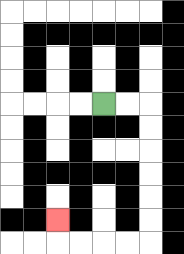{'start': '[4, 4]', 'end': '[2, 9]', 'path_directions': 'R,R,D,D,D,D,D,D,L,L,L,L,U', 'path_coordinates': '[[4, 4], [5, 4], [6, 4], [6, 5], [6, 6], [6, 7], [6, 8], [6, 9], [6, 10], [5, 10], [4, 10], [3, 10], [2, 10], [2, 9]]'}